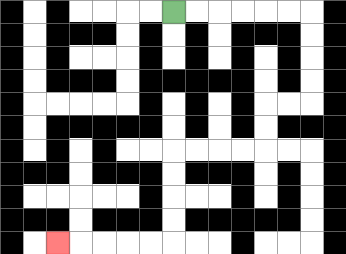{'start': '[7, 0]', 'end': '[2, 10]', 'path_directions': 'R,R,R,R,R,R,D,D,D,D,L,L,D,D,L,L,L,L,D,D,D,D,L,L,L,L,L', 'path_coordinates': '[[7, 0], [8, 0], [9, 0], [10, 0], [11, 0], [12, 0], [13, 0], [13, 1], [13, 2], [13, 3], [13, 4], [12, 4], [11, 4], [11, 5], [11, 6], [10, 6], [9, 6], [8, 6], [7, 6], [7, 7], [7, 8], [7, 9], [7, 10], [6, 10], [5, 10], [4, 10], [3, 10], [2, 10]]'}